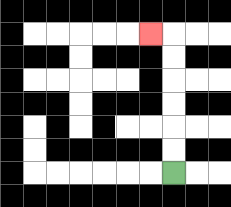{'start': '[7, 7]', 'end': '[6, 1]', 'path_directions': 'U,U,U,U,U,U,L', 'path_coordinates': '[[7, 7], [7, 6], [7, 5], [7, 4], [7, 3], [7, 2], [7, 1], [6, 1]]'}